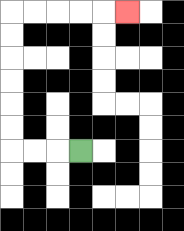{'start': '[3, 6]', 'end': '[5, 0]', 'path_directions': 'L,L,L,U,U,U,U,U,U,R,R,R,R,R', 'path_coordinates': '[[3, 6], [2, 6], [1, 6], [0, 6], [0, 5], [0, 4], [0, 3], [0, 2], [0, 1], [0, 0], [1, 0], [2, 0], [3, 0], [4, 0], [5, 0]]'}